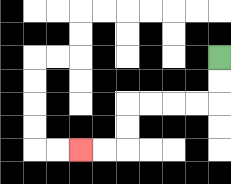{'start': '[9, 2]', 'end': '[3, 6]', 'path_directions': 'D,D,L,L,L,L,D,D,L,L', 'path_coordinates': '[[9, 2], [9, 3], [9, 4], [8, 4], [7, 4], [6, 4], [5, 4], [5, 5], [5, 6], [4, 6], [3, 6]]'}